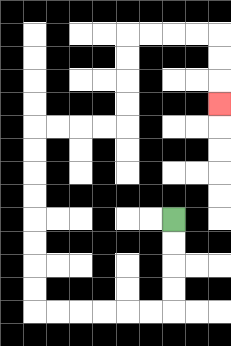{'start': '[7, 9]', 'end': '[9, 4]', 'path_directions': 'D,D,D,D,L,L,L,L,L,L,U,U,U,U,U,U,U,U,R,R,R,R,U,U,U,U,R,R,R,R,D,D,D', 'path_coordinates': '[[7, 9], [7, 10], [7, 11], [7, 12], [7, 13], [6, 13], [5, 13], [4, 13], [3, 13], [2, 13], [1, 13], [1, 12], [1, 11], [1, 10], [1, 9], [1, 8], [1, 7], [1, 6], [1, 5], [2, 5], [3, 5], [4, 5], [5, 5], [5, 4], [5, 3], [5, 2], [5, 1], [6, 1], [7, 1], [8, 1], [9, 1], [9, 2], [9, 3], [9, 4]]'}